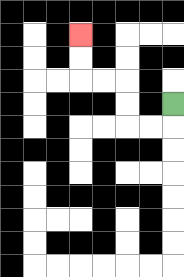{'start': '[7, 4]', 'end': '[3, 1]', 'path_directions': 'D,L,L,U,U,L,L,U,U', 'path_coordinates': '[[7, 4], [7, 5], [6, 5], [5, 5], [5, 4], [5, 3], [4, 3], [3, 3], [3, 2], [3, 1]]'}